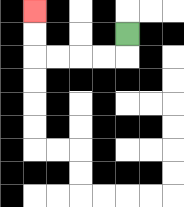{'start': '[5, 1]', 'end': '[1, 0]', 'path_directions': 'D,L,L,L,L,U,U', 'path_coordinates': '[[5, 1], [5, 2], [4, 2], [3, 2], [2, 2], [1, 2], [1, 1], [1, 0]]'}